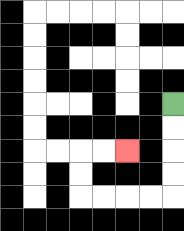{'start': '[7, 4]', 'end': '[5, 6]', 'path_directions': 'D,D,D,D,L,L,L,L,U,U,R,R', 'path_coordinates': '[[7, 4], [7, 5], [7, 6], [7, 7], [7, 8], [6, 8], [5, 8], [4, 8], [3, 8], [3, 7], [3, 6], [4, 6], [5, 6]]'}